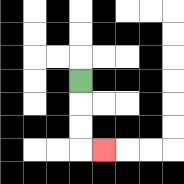{'start': '[3, 3]', 'end': '[4, 6]', 'path_directions': 'D,D,D,R', 'path_coordinates': '[[3, 3], [3, 4], [3, 5], [3, 6], [4, 6]]'}